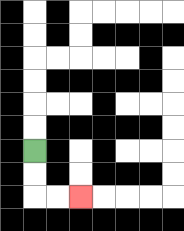{'start': '[1, 6]', 'end': '[3, 8]', 'path_directions': 'D,D,R,R', 'path_coordinates': '[[1, 6], [1, 7], [1, 8], [2, 8], [3, 8]]'}